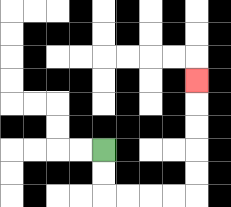{'start': '[4, 6]', 'end': '[8, 3]', 'path_directions': 'D,D,R,R,R,R,U,U,U,U,U', 'path_coordinates': '[[4, 6], [4, 7], [4, 8], [5, 8], [6, 8], [7, 8], [8, 8], [8, 7], [8, 6], [8, 5], [8, 4], [8, 3]]'}